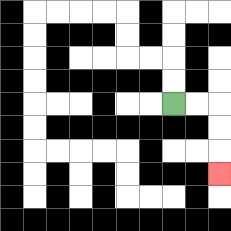{'start': '[7, 4]', 'end': '[9, 7]', 'path_directions': 'R,R,D,D,D', 'path_coordinates': '[[7, 4], [8, 4], [9, 4], [9, 5], [9, 6], [9, 7]]'}